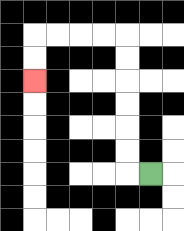{'start': '[6, 7]', 'end': '[1, 3]', 'path_directions': 'L,U,U,U,U,U,U,L,L,L,L,D,D', 'path_coordinates': '[[6, 7], [5, 7], [5, 6], [5, 5], [5, 4], [5, 3], [5, 2], [5, 1], [4, 1], [3, 1], [2, 1], [1, 1], [1, 2], [1, 3]]'}